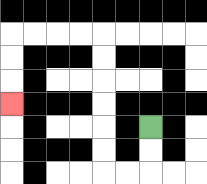{'start': '[6, 5]', 'end': '[0, 4]', 'path_directions': 'D,D,L,L,U,U,U,U,U,U,L,L,L,L,D,D,D', 'path_coordinates': '[[6, 5], [6, 6], [6, 7], [5, 7], [4, 7], [4, 6], [4, 5], [4, 4], [4, 3], [4, 2], [4, 1], [3, 1], [2, 1], [1, 1], [0, 1], [0, 2], [0, 3], [0, 4]]'}